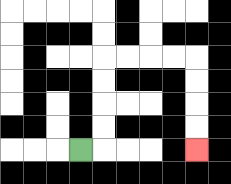{'start': '[3, 6]', 'end': '[8, 6]', 'path_directions': 'R,U,U,U,U,R,R,R,R,D,D,D,D', 'path_coordinates': '[[3, 6], [4, 6], [4, 5], [4, 4], [4, 3], [4, 2], [5, 2], [6, 2], [7, 2], [8, 2], [8, 3], [8, 4], [8, 5], [8, 6]]'}